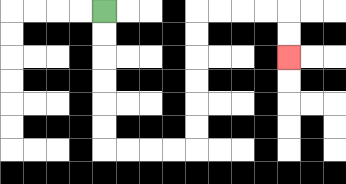{'start': '[4, 0]', 'end': '[12, 2]', 'path_directions': 'D,D,D,D,D,D,R,R,R,R,U,U,U,U,U,U,R,R,R,R,D,D', 'path_coordinates': '[[4, 0], [4, 1], [4, 2], [4, 3], [4, 4], [4, 5], [4, 6], [5, 6], [6, 6], [7, 6], [8, 6], [8, 5], [8, 4], [8, 3], [8, 2], [8, 1], [8, 0], [9, 0], [10, 0], [11, 0], [12, 0], [12, 1], [12, 2]]'}